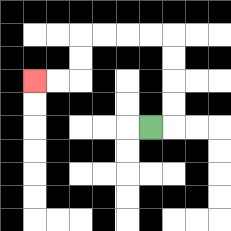{'start': '[6, 5]', 'end': '[1, 3]', 'path_directions': 'R,U,U,U,U,L,L,L,L,D,D,L,L', 'path_coordinates': '[[6, 5], [7, 5], [7, 4], [7, 3], [7, 2], [7, 1], [6, 1], [5, 1], [4, 1], [3, 1], [3, 2], [3, 3], [2, 3], [1, 3]]'}